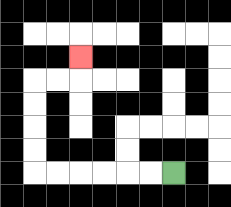{'start': '[7, 7]', 'end': '[3, 2]', 'path_directions': 'L,L,L,L,L,L,U,U,U,U,R,R,U', 'path_coordinates': '[[7, 7], [6, 7], [5, 7], [4, 7], [3, 7], [2, 7], [1, 7], [1, 6], [1, 5], [1, 4], [1, 3], [2, 3], [3, 3], [3, 2]]'}